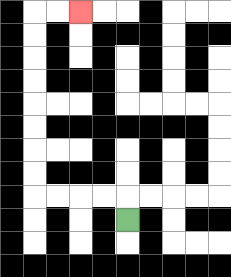{'start': '[5, 9]', 'end': '[3, 0]', 'path_directions': 'U,L,L,L,L,U,U,U,U,U,U,U,U,R,R', 'path_coordinates': '[[5, 9], [5, 8], [4, 8], [3, 8], [2, 8], [1, 8], [1, 7], [1, 6], [1, 5], [1, 4], [1, 3], [1, 2], [1, 1], [1, 0], [2, 0], [3, 0]]'}